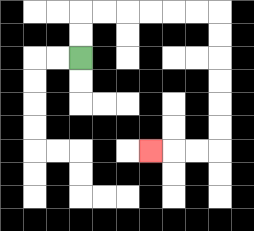{'start': '[3, 2]', 'end': '[6, 6]', 'path_directions': 'U,U,R,R,R,R,R,R,D,D,D,D,D,D,L,L,L', 'path_coordinates': '[[3, 2], [3, 1], [3, 0], [4, 0], [5, 0], [6, 0], [7, 0], [8, 0], [9, 0], [9, 1], [9, 2], [9, 3], [9, 4], [9, 5], [9, 6], [8, 6], [7, 6], [6, 6]]'}